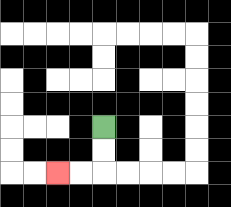{'start': '[4, 5]', 'end': '[2, 7]', 'path_directions': 'D,D,L,L', 'path_coordinates': '[[4, 5], [4, 6], [4, 7], [3, 7], [2, 7]]'}